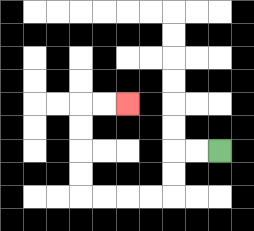{'start': '[9, 6]', 'end': '[5, 4]', 'path_directions': 'L,L,D,D,L,L,L,L,U,U,U,U,R,R', 'path_coordinates': '[[9, 6], [8, 6], [7, 6], [7, 7], [7, 8], [6, 8], [5, 8], [4, 8], [3, 8], [3, 7], [3, 6], [3, 5], [3, 4], [4, 4], [5, 4]]'}